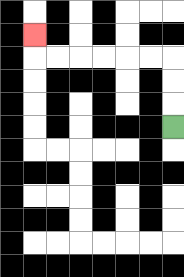{'start': '[7, 5]', 'end': '[1, 1]', 'path_directions': 'U,U,U,L,L,L,L,L,L,U', 'path_coordinates': '[[7, 5], [7, 4], [7, 3], [7, 2], [6, 2], [5, 2], [4, 2], [3, 2], [2, 2], [1, 2], [1, 1]]'}